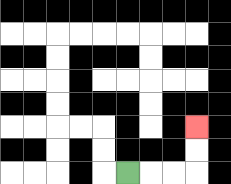{'start': '[5, 7]', 'end': '[8, 5]', 'path_directions': 'R,R,R,U,U', 'path_coordinates': '[[5, 7], [6, 7], [7, 7], [8, 7], [8, 6], [8, 5]]'}